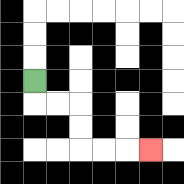{'start': '[1, 3]', 'end': '[6, 6]', 'path_directions': 'D,R,R,D,D,R,R,R', 'path_coordinates': '[[1, 3], [1, 4], [2, 4], [3, 4], [3, 5], [3, 6], [4, 6], [5, 6], [6, 6]]'}